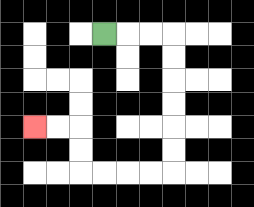{'start': '[4, 1]', 'end': '[1, 5]', 'path_directions': 'R,R,R,D,D,D,D,D,D,L,L,L,L,U,U,L,L', 'path_coordinates': '[[4, 1], [5, 1], [6, 1], [7, 1], [7, 2], [7, 3], [7, 4], [7, 5], [7, 6], [7, 7], [6, 7], [5, 7], [4, 7], [3, 7], [3, 6], [3, 5], [2, 5], [1, 5]]'}